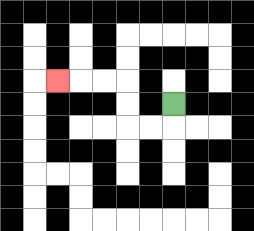{'start': '[7, 4]', 'end': '[2, 3]', 'path_directions': 'D,L,L,U,U,L,L,L', 'path_coordinates': '[[7, 4], [7, 5], [6, 5], [5, 5], [5, 4], [5, 3], [4, 3], [3, 3], [2, 3]]'}